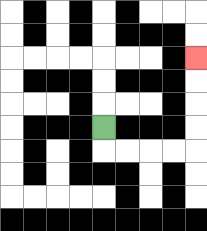{'start': '[4, 5]', 'end': '[8, 2]', 'path_directions': 'D,R,R,R,R,U,U,U,U', 'path_coordinates': '[[4, 5], [4, 6], [5, 6], [6, 6], [7, 6], [8, 6], [8, 5], [8, 4], [8, 3], [8, 2]]'}